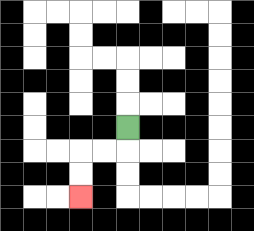{'start': '[5, 5]', 'end': '[3, 8]', 'path_directions': 'D,L,L,D,D', 'path_coordinates': '[[5, 5], [5, 6], [4, 6], [3, 6], [3, 7], [3, 8]]'}